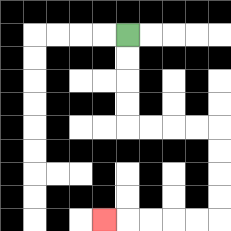{'start': '[5, 1]', 'end': '[4, 9]', 'path_directions': 'D,D,D,D,R,R,R,R,D,D,D,D,L,L,L,L,L', 'path_coordinates': '[[5, 1], [5, 2], [5, 3], [5, 4], [5, 5], [6, 5], [7, 5], [8, 5], [9, 5], [9, 6], [9, 7], [9, 8], [9, 9], [8, 9], [7, 9], [6, 9], [5, 9], [4, 9]]'}